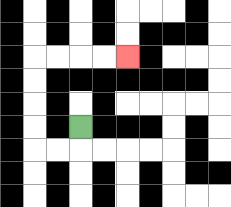{'start': '[3, 5]', 'end': '[5, 2]', 'path_directions': 'D,L,L,U,U,U,U,R,R,R,R', 'path_coordinates': '[[3, 5], [3, 6], [2, 6], [1, 6], [1, 5], [1, 4], [1, 3], [1, 2], [2, 2], [3, 2], [4, 2], [5, 2]]'}